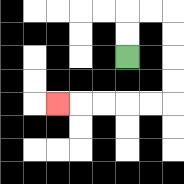{'start': '[5, 2]', 'end': '[2, 4]', 'path_directions': 'U,U,R,R,D,D,D,D,L,L,L,L,L', 'path_coordinates': '[[5, 2], [5, 1], [5, 0], [6, 0], [7, 0], [7, 1], [7, 2], [7, 3], [7, 4], [6, 4], [5, 4], [4, 4], [3, 4], [2, 4]]'}